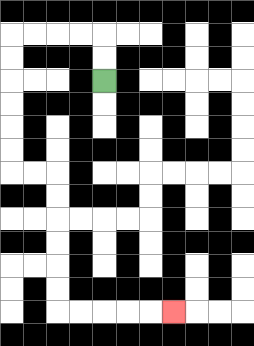{'start': '[4, 3]', 'end': '[7, 13]', 'path_directions': 'U,U,L,L,L,L,D,D,D,D,D,D,R,R,D,D,D,D,D,D,R,R,R,R,R', 'path_coordinates': '[[4, 3], [4, 2], [4, 1], [3, 1], [2, 1], [1, 1], [0, 1], [0, 2], [0, 3], [0, 4], [0, 5], [0, 6], [0, 7], [1, 7], [2, 7], [2, 8], [2, 9], [2, 10], [2, 11], [2, 12], [2, 13], [3, 13], [4, 13], [5, 13], [6, 13], [7, 13]]'}